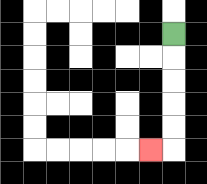{'start': '[7, 1]', 'end': '[6, 6]', 'path_directions': 'D,D,D,D,D,L', 'path_coordinates': '[[7, 1], [7, 2], [7, 3], [7, 4], [7, 5], [7, 6], [6, 6]]'}